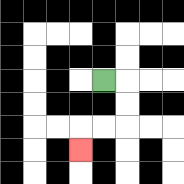{'start': '[4, 3]', 'end': '[3, 6]', 'path_directions': 'R,D,D,L,L,D', 'path_coordinates': '[[4, 3], [5, 3], [5, 4], [5, 5], [4, 5], [3, 5], [3, 6]]'}